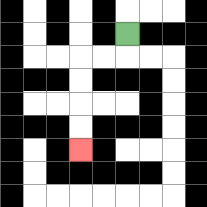{'start': '[5, 1]', 'end': '[3, 6]', 'path_directions': 'D,L,L,D,D,D,D', 'path_coordinates': '[[5, 1], [5, 2], [4, 2], [3, 2], [3, 3], [3, 4], [3, 5], [3, 6]]'}